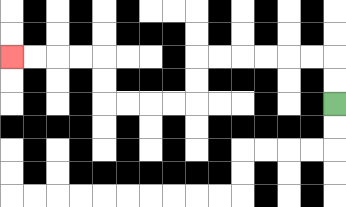{'start': '[14, 4]', 'end': '[0, 2]', 'path_directions': 'U,U,L,L,L,L,L,L,D,D,L,L,L,L,U,U,L,L,L,L', 'path_coordinates': '[[14, 4], [14, 3], [14, 2], [13, 2], [12, 2], [11, 2], [10, 2], [9, 2], [8, 2], [8, 3], [8, 4], [7, 4], [6, 4], [5, 4], [4, 4], [4, 3], [4, 2], [3, 2], [2, 2], [1, 2], [0, 2]]'}